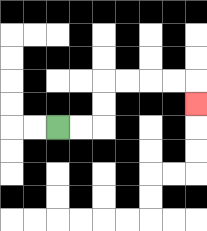{'start': '[2, 5]', 'end': '[8, 4]', 'path_directions': 'R,R,U,U,R,R,R,R,D', 'path_coordinates': '[[2, 5], [3, 5], [4, 5], [4, 4], [4, 3], [5, 3], [6, 3], [7, 3], [8, 3], [8, 4]]'}